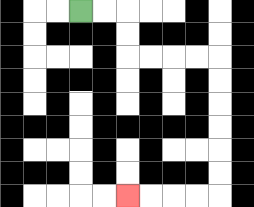{'start': '[3, 0]', 'end': '[5, 8]', 'path_directions': 'R,R,D,D,R,R,R,R,D,D,D,D,D,D,L,L,L,L', 'path_coordinates': '[[3, 0], [4, 0], [5, 0], [5, 1], [5, 2], [6, 2], [7, 2], [8, 2], [9, 2], [9, 3], [9, 4], [9, 5], [9, 6], [9, 7], [9, 8], [8, 8], [7, 8], [6, 8], [5, 8]]'}